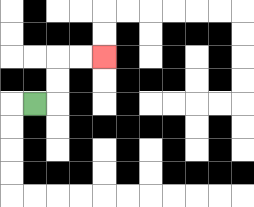{'start': '[1, 4]', 'end': '[4, 2]', 'path_directions': 'R,U,U,R,R', 'path_coordinates': '[[1, 4], [2, 4], [2, 3], [2, 2], [3, 2], [4, 2]]'}